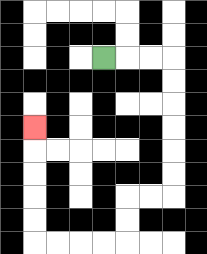{'start': '[4, 2]', 'end': '[1, 5]', 'path_directions': 'R,R,R,D,D,D,D,D,D,L,L,D,D,L,L,L,L,U,U,U,U,U', 'path_coordinates': '[[4, 2], [5, 2], [6, 2], [7, 2], [7, 3], [7, 4], [7, 5], [7, 6], [7, 7], [7, 8], [6, 8], [5, 8], [5, 9], [5, 10], [4, 10], [3, 10], [2, 10], [1, 10], [1, 9], [1, 8], [1, 7], [1, 6], [1, 5]]'}